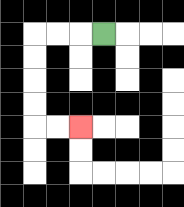{'start': '[4, 1]', 'end': '[3, 5]', 'path_directions': 'L,L,L,D,D,D,D,R,R', 'path_coordinates': '[[4, 1], [3, 1], [2, 1], [1, 1], [1, 2], [1, 3], [1, 4], [1, 5], [2, 5], [3, 5]]'}